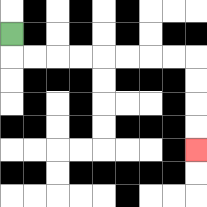{'start': '[0, 1]', 'end': '[8, 6]', 'path_directions': 'D,R,R,R,R,R,R,R,R,D,D,D,D', 'path_coordinates': '[[0, 1], [0, 2], [1, 2], [2, 2], [3, 2], [4, 2], [5, 2], [6, 2], [7, 2], [8, 2], [8, 3], [8, 4], [8, 5], [8, 6]]'}